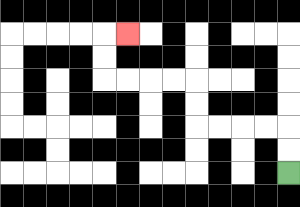{'start': '[12, 7]', 'end': '[5, 1]', 'path_directions': 'U,U,L,L,L,L,U,U,L,L,L,L,U,U,R', 'path_coordinates': '[[12, 7], [12, 6], [12, 5], [11, 5], [10, 5], [9, 5], [8, 5], [8, 4], [8, 3], [7, 3], [6, 3], [5, 3], [4, 3], [4, 2], [4, 1], [5, 1]]'}